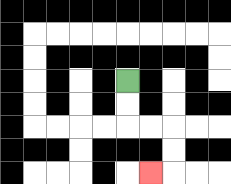{'start': '[5, 3]', 'end': '[6, 7]', 'path_directions': 'D,D,R,R,D,D,L', 'path_coordinates': '[[5, 3], [5, 4], [5, 5], [6, 5], [7, 5], [7, 6], [7, 7], [6, 7]]'}